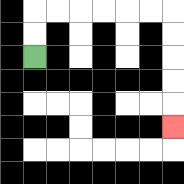{'start': '[1, 2]', 'end': '[7, 5]', 'path_directions': 'U,U,R,R,R,R,R,R,D,D,D,D,D', 'path_coordinates': '[[1, 2], [1, 1], [1, 0], [2, 0], [3, 0], [4, 0], [5, 0], [6, 0], [7, 0], [7, 1], [7, 2], [7, 3], [7, 4], [7, 5]]'}